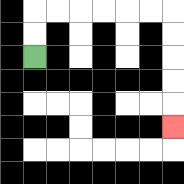{'start': '[1, 2]', 'end': '[7, 5]', 'path_directions': 'U,U,R,R,R,R,R,R,D,D,D,D,D', 'path_coordinates': '[[1, 2], [1, 1], [1, 0], [2, 0], [3, 0], [4, 0], [5, 0], [6, 0], [7, 0], [7, 1], [7, 2], [7, 3], [7, 4], [7, 5]]'}